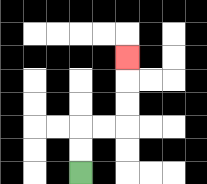{'start': '[3, 7]', 'end': '[5, 2]', 'path_directions': 'U,U,R,R,U,U,U', 'path_coordinates': '[[3, 7], [3, 6], [3, 5], [4, 5], [5, 5], [5, 4], [5, 3], [5, 2]]'}